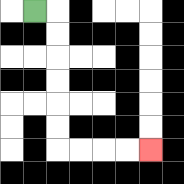{'start': '[1, 0]', 'end': '[6, 6]', 'path_directions': 'R,D,D,D,D,D,D,R,R,R,R', 'path_coordinates': '[[1, 0], [2, 0], [2, 1], [2, 2], [2, 3], [2, 4], [2, 5], [2, 6], [3, 6], [4, 6], [5, 6], [6, 6]]'}